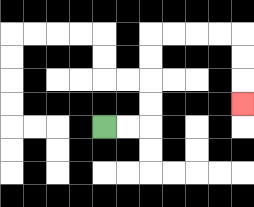{'start': '[4, 5]', 'end': '[10, 4]', 'path_directions': 'R,R,U,U,U,U,R,R,R,R,D,D,D', 'path_coordinates': '[[4, 5], [5, 5], [6, 5], [6, 4], [6, 3], [6, 2], [6, 1], [7, 1], [8, 1], [9, 1], [10, 1], [10, 2], [10, 3], [10, 4]]'}